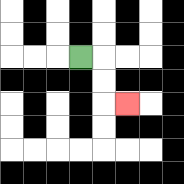{'start': '[3, 2]', 'end': '[5, 4]', 'path_directions': 'R,D,D,R', 'path_coordinates': '[[3, 2], [4, 2], [4, 3], [4, 4], [5, 4]]'}